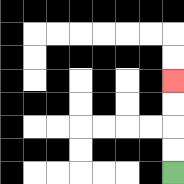{'start': '[7, 7]', 'end': '[7, 3]', 'path_directions': 'U,U,U,U', 'path_coordinates': '[[7, 7], [7, 6], [7, 5], [7, 4], [7, 3]]'}